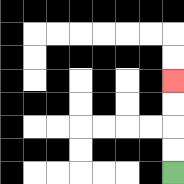{'start': '[7, 7]', 'end': '[7, 3]', 'path_directions': 'U,U,U,U', 'path_coordinates': '[[7, 7], [7, 6], [7, 5], [7, 4], [7, 3]]'}